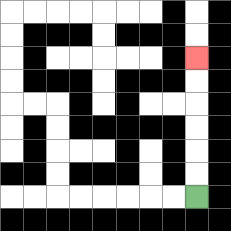{'start': '[8, 8]', 'end': '[8, 2]', 'path_directions': 'U,U,U,U,U,U', 'path_coordinates': '[[8, 8], [8, 7], [8, 6], [8, 5], [8, 4], [8, 3], [8, 2]]'}